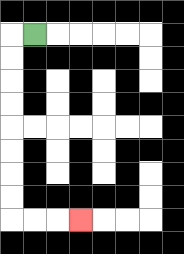{'start': '[1, 1]', 'end': '[3, 9]', 'path_directions': 'L,D,D,D,D,D,D,D,D,R,R,R', 'path_coordinates': '[[1, 1], [0, 1], [0, 2], [0, 3], [0, 4], [0, 5], [0, 6], [0, 7], [0, 8], [0, 9], [1, 9], [2, 9], [3, 9]]'}